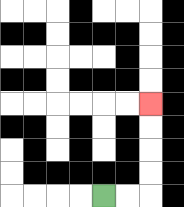{'start': '[4, 8]', 'end': '[6, 4]', 'path_directions': 'R,R,U,U,U,U', 'path_coordinates': '[[4, 8], [5, 8], [6, 8], [6, 7], [6, 6], [6, 5], [6, 4]]'}